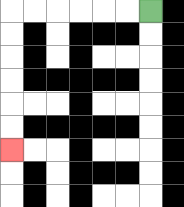{'start': '[6, 0]', 'end': '[0, 6]', 'path_directions': 'L,L,L,L,L,L,D,D,D,D,D,D', 'path_coordinates': '[[6, 0], [5, 0], [4, 0], [3, 0], [2, 0], [1, 0], [0, 0], [0, 1], [0, 2], [0, 3], [0, 4], [0, 5], [0, 6]]'}